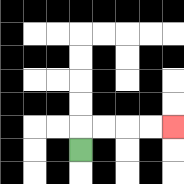{'start': '[3, 6]', 'end': '[7, 5]', 'path_directions': 'U,R,R,R,R', 'path_coordinates': '[[3, 6], [3, 5], [4, 5], [5, 5], [6, 5], [7, 5]]'}